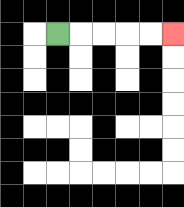{'start': '[2, 1]', 'end': '[7, 1]', 'path_directions': 'R,R,R,R,R', 'path_coordinates': '[[2, 1], [3, 1], [4, 1], [5, 1], [6, 1], [7, 1]]'}